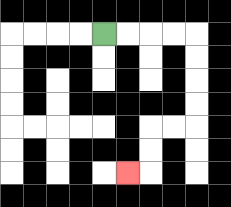{'start': '[4, 1]', 'end': '[5, 7]', 'path_directions': 'R,R,R,R,D,D,D,D,L,L,D,D,L', 'path_coordinates': '[[4, 1], [5, 1], [6, 1], [7, 1], [8, 1], [8, 2], [8, 3], [8, 4], [8, 5], [7, 5], [6, 5], [6, 6], [6, 7], [5, 7]]'}